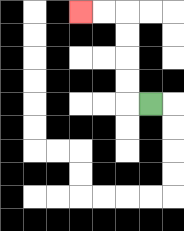{'start': '[6, 4]', 'end': '[3, 0]', 'path_directions': 'L,U,U,U,U,L,L', 'path_coordinates': '[[6, 4], [5, 4], [5, 3], [5, 2], [5, 1], [5, 0], [4, 0], [3, 0]]'}